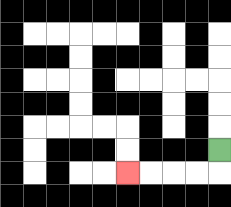{'start': '[9, 6]', 'end': '[5, 7]', 'path_directions': 'D,L,L,L,L', 'path_coordinates': '[[9, 6], [9, 7], [8, 7], [7, 7], [6, 7], [5, 7]]'}